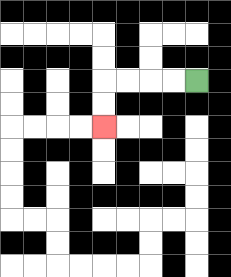{'start': '[8, 3]', 'end': '[4, 5]', 'path_directions': 'L,L,L,L,D,D', 'path_coordinates': '[[8, 3], [7, 3], [6, 3], [5, 3], [4, 3], [4, 4], [4, 5]]'}